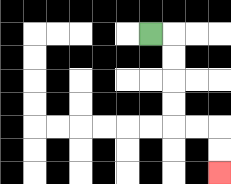{'start': '[6, 1]', 'end': '[9, 7]', 'path_directions': 'R,D,D,D,D,R,R,D,D', 'path_coordinates': '[[6, 1], [7, 1], [7, 2], [7, 3], [7, 4], [7, 5], [8, 5], [9, 5], [9, 6], [9, 7]]'}